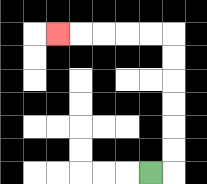{'start': '[6, 7]', 'end': '[2, 1]', 'path_directions': 'R,U,U,U,U,U,U,L,L,L,L,L', 'path_coordinates': '[[6, 7], [7, 7], [7, 6], [7, 5], [7, 4], [7, 3], [7, 2], [7, 1], [6, 1], [5, 1], [4, 1], [3, 1], [2, 1]]'}